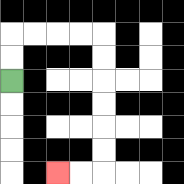{'start': '[0, 3]', 'end': '[2, 7]', 'path_directions': 'U,U,R,R,R,R,D,D,D,D,D,D,L,L', 'path_coordinates': '[[0, 3], [0, 2], [0, 1], [1, 1], [2, 1], [3, 1], [4, 1], [4, 2], [4, 3], [4, 4], [4, 5], [4, 6], [4, 7], [3, 7], [2, 7]]'}